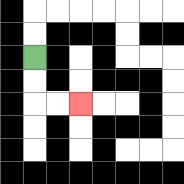{'start': '[1, 2]', 'end': '[3, 4]', 'path_directions': 'D,D,R,R', 'path_coordinates': '[[1, 2], [1, 3], [1, 4], [2, 4], [3, 4]]'}